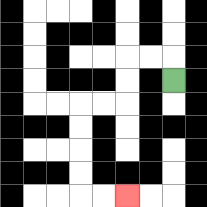{'start': '[7, 3]', 'end': '[5, 8]', 'path_directions': 'U,L,L,D,D,L,L,D,D,D,D,R,R', 'path_coordinates': '[[7, 3], [7, 2], [6, 2], [5, 2], [5, 3], [5, 4], [4, 4], [3, 4], [3, 5], [3, 6], [3, 7], [3, 8], [4, 8], [5, 8]]'}